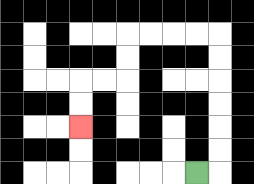{'start': '[8, 7]', 'end': '[3, 5]', 'path_directions': 'R,U,U,U,U,U,U,L,L,L,L,D,D,L,L,D,D', 'path_coordinates': '[[8, 7], [9, 7], [9, 6], [9, 5], [9, 4], [9, 3], [9, 2], [9, 1], [8, 1], [7, 1], [6, 1], [5, 1], [5, 2], [5, 3], [4, 3], [3, 3], [3, 4], [3, 5]]'}